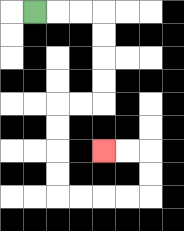{'start': '[1, 0]', 'end': '[4, 6]', 'path_directions': 'R,R,R,D,D,D,D,L,L,D,D,D,D,R,R,R,R,U,U,L,L', 'path_coordinates': '[[1, 0], [2, 0], [3, 0], [4, 0], [4, 1], [4, 2], [4, 3], [4, 4], [3, 4], [2, 4], [2, 5], [2, 6], [2, 7], [2, 8], [3, 8], [4, 8], [5, 8], [6, 8], [6, 7], [6, 6], [5, 6], [4, 6]]'}